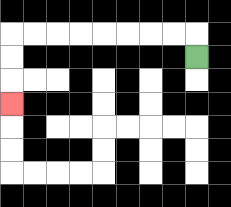{'start': '[8, 2]', 'end': '[0, 4]', 'path_directions': 'U,L,L,L,L,L,L,L,L,D,D,D', 'path_coordinates': '[[8, 2], [8, 1], [7, 1], [6, 1], [5, 1], [4, 1], [3, 1], [2, 1], [1, 1], [0, 1], [0, 2], [0, 3], [0, 4]]'}